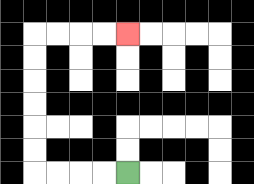{'start': '[5, 7]', 'end': '[5, 1]', 'path_directions': 'L,L,L,L,U,U,U,U,U,U,R,R,R,R', 'path_coordinates': '[[5, 7], [4, 7], [3, 7], [2, 7], [1, 7], [1, 6], [1, 5], [1, 4], [1, 3], [1, 2], [1, 1], [2, 1], [3, 1], [4, 1], [5, 1]]'}